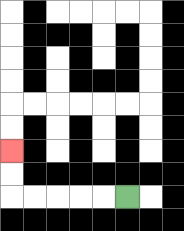{'start': '[5, 8]', 'end': '[0, 6]', 'path_directions': 'L,L,L,L,L,U,U', 'path_coordinates': '[[5, 8], [4, 8], [3, 8], [2, 8], [1, 8], [0, 8], [0, 7], [0, 6]]'}